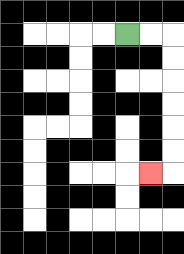{'start': '[5, 1]', 'end': '[6, 7]', 'path_directions': 'R,R,D,D,D,D,D,D,L', 'path_coordinates': '[[5, 1], [6, 1], [7, 1], [7, 2], [7, 3], [7, 4], [7, 5], [7, 6], [7, 7], [6, 7]]'}